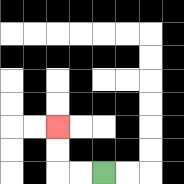{'start': '[4, 7]', 'end': '[2, 5]', 'path_directions': 'L,L,U,U', 'path_coordinates': '[[4, 7], [3, 7], [2, 7], [2, 6], [2, 5]]'}